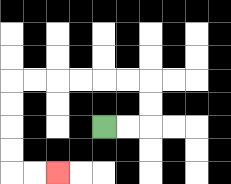{'start': '[4, 5]', 'end': '[2, 7]', 'path_directions': 'R,R,U,U,L,L,L,L,L,L,D,D,D,D,R,R', 'path_coordinates': '[[4, 5], [5, 5], [6, 5], [6, 4], [6, 3], [5, 3], [4, 3], [3, 3], [2, 3], [1, 3], [0, 3], [0, 4], [0, 5], [0, 6], [0, 7], [1, 7], [2, 7]]'}